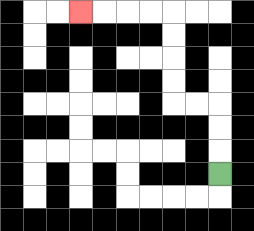{'start': '[9, 7]', 'end': '[3, 0]', 'path_directions': 'U,U,U,L,L,U,U,U,U,L,L,L,L', 'path_coordinates': '[[9, 7], [9, 6], [9, 5], [9, 4], [8, 4], [7, 4], [7, 3], [7, 2], [7, 1], [7, 0], [6, 0], [5, 0], [4, 0], [3, 0]]'}